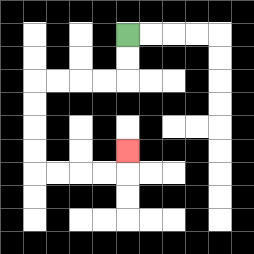{'start': '[5, 1]', 'end': '[5, 6]', 'path_directions': 'D,D,L,L,L,L,D,D,D,D,R,R,R,R,U', 'path_coordinates': '[[5, 1], [5, 2], [5, 3], [4, 3], [3, 3], [2, 3], [1, 3], [1, 4], [1, 5], [1, 6], [1, 7], [2, 7], [3, 7], [4, 7], [5, 7], [5, 6]]'}